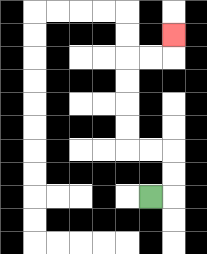{'start': '[6, 8]', 'end': '[7, 1]', 'path_directions': 'R,U,U,L,L,U,U,U,U,R,R,U', 'path_coordinates': '[[6, 8], [7, 8], [7, 7], [7, 6], [6, 6], [5, 6], [5, 5], [5, 4], [5, 3], [5, 2], [6, 2], [7, 2], [7, 1]]'}